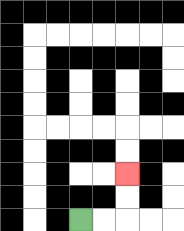{'start': '[3, 9]', 'end': '[5, 7]', 'path_directions': 'R,R,U,U', 'path_coordinates': '[[3, 9], [4, 9], [5, 9], [5, 8], [5, 7]]'}